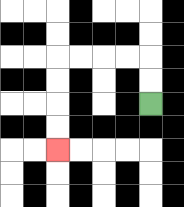{'start': '[6, 4]', 'end': '[2, 6]', 'path_directions': 'U,U,L,L,L,L,D,D,D,D', 'path_coordinates': '[[6, 4], [6, 3], [6, 2], [5, 2], [4, 2], [3, 2], [2, 2], [2, 3], [2, 4], [2, 5], [2, 6]]'}